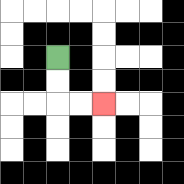{'start': '[2, 2]', 'end': '[4, 4]', 'path_directions': 'D,D,R,R', 'path_coordinates': '[[2, 2], [2, 3], [2, 4], [3, 4], [4, 4]]'}